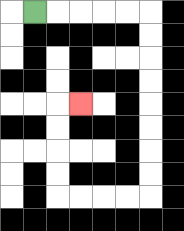{'start': '[1, 0]', 'end': '[3, 4]', 'path_directions': 'R,R,R,R,R,D,D,D,D,D,D,D,D,L,L,L,L,U,U,U,U,R', 'path_coordinates': '[[1, 0], [2, 0], [3, 0], [4, 0], [5, 0], [6, 0], [6, 1], [6, 2], [6, 3], [6, 4], [6, 5], [6, 6], [6, 7], [6, 8], [5, 8], [4, 8], [3, 8], [2, 8], [2, 7], [2, 6], [2, 5], [2, 4], [3, 4]]'}